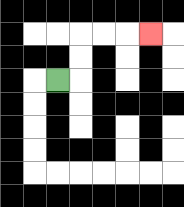{'start': '[2, 3]', 'end': '[6, 1]', 'path_directions': 'R,U,U,R,R,R', 'path_coordinates': '[[2, 3], [3, 3], [3, 2], [3, 1], [4, 1], [5, 1], [6, 1]]'}